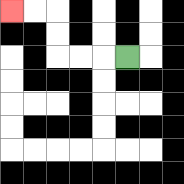{'start': '[5, 2]', 'end': '[0, 0]', 'path_directions': 'L,L,L,U,U,L,L', 'path_coordinates': '[[5, 2], [4, 2], [3, 2], [2, 2], [2, 1], [2, 0], [1, 0], [0, 0]]'}